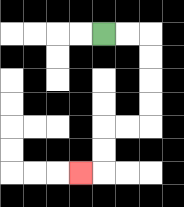{'start': '[4, 1]', 'end': '[3, 7]', 'path_directions': 'R,R,D,D,D,D,L,L,D,D,L', 'path_coordinates': '[[4, 1], [5, 1], [6, 1], [6, 2], [6, 3], [6, 4], [6, 5], [5, 5], [4, 5], [4, 6], [4, 7], [3, 7]]'}